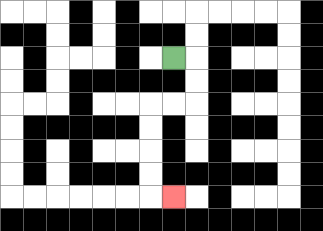{'start': '[7, 2]', 'end': '[7, 8]', 'path_directions': 'R,D,D,L,L,D,D,D,D,R', 'path_coordinates': '[[7, 2], [8, 2], [8, 3], [8, 4], [7, 4], [6, 4], [6, 5], [6, 6], [6, 7], [6, 8], [7, 8]]'}